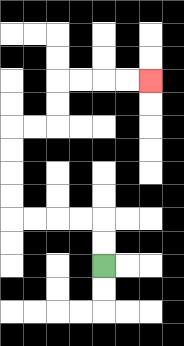{'start': '[4, 11]', 'end': '[6, 3]', 'path_directions': 'U,U,L,L,L,L,U,U,U,U,R,R,U,U,R,R,R,R', 'path_coordinates': '[[4, 11], [4, 10], [4, 9], [3, 9], [2, 9], [1, 9], [0, 9], [0, 8], [0, 7], [0, 6], [0, 5], [1, 5], [2, 5], [2, 4], [2, 3], [3, 3], [4, 3], [5, 3], [6, 3]]'}